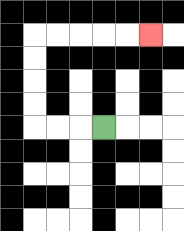{'start': '[4, 5]', 'end': '[6, 1]', 'path_directions': 'L,L,L,U,U,U,U,R,R,R,R,R', 'path_coordinates': '[[4, 5], [3, 5], [2, 5], [1, 5], [1, 4], [1, 3], [1, 2], [1, 1], [2, 1], [3, 1], [4, 1], [5, 1], [6, 1]]'}